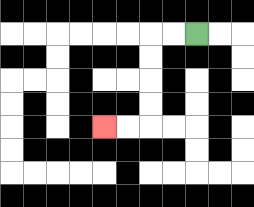{'start': '[8, 1]', 'end': '[4, 5]', 'path_directions': 'L,L,D,D,D,D,L,L', 'path_coordinates': '[[8, 1], [7, 1], [6, 1], [6, 2], [6, 3], [6, 4], [6, 5], [5, 5], [4, 5]]'}